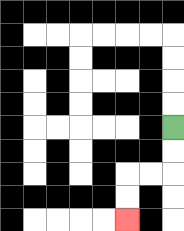{'start': '[7, 5]', 'end': '[5, 9]', 'path_directions': 'D,D,L,L,D,D', 'path_coordinates': '[[7, 5], [7, 6], [7, 7], [6, 7], [5, 7], [5, 8], [5, 9]]'}